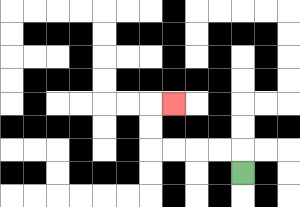{'start': '[10, 7]', 'end': '[7, 4]', 'path_directions': 'U,L,L,L,L,U,U,R', 'path_coordinates': '[[10, 7], [10, 6], [9, 6], [8, 6], [7, 6], [6, 6], [6, 5], [6, 4], [7, 4]]'}